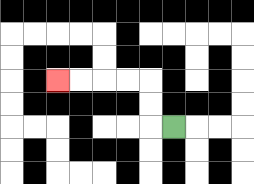{'start': '[7, 5]', 'end': '[2, 3]', 'path_directions': 'L,U,U,L,L,L,L', 'path_coordinates': '[[7, 5], [6, 5], [6, 4], [6, 3], [5, 3], [4, 3], [3, 3], [2, 3]]'}